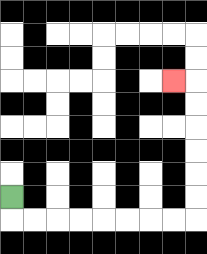{'start': '[0, 8]', 'end': '[7, 3]', 'path_directions': 'D,R,R,R,R,R,R,R,R,U,U,U,U,U,U,L', 'path_coordinates': '[[0, 8], [0, 9], [1, 9], [2, 9], [3, 9], [4, 9], [5, 9], [6, 9], [7, 9], [8, 9], [8, 8], [8, 7], [8, 6], [8, 5], [8, 4], [8, 3], [7, 3]]'}